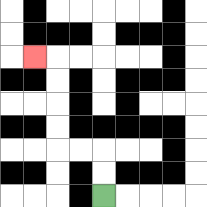{'start': '[4, 8]', 'end': '[1, 2]', 'path_directions': 'U,U,L,L,U,U,U,U,L', 'path_coordinates': '[[4, 8], [4, 7], [4, 6], [3, 6], [2, 6], [2, 5], [2, 4], [2, 3], [2, 2], [1, 2]]'}